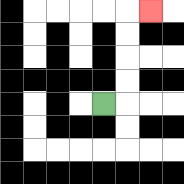{'start': '[4, 4]', 'end': '[6, 0]', 'path_directions': 'R,U,U,U,U,R', 'path_coordinates': '[[4, 4], [5, 4], [5, 3], [5, 2], [5, 1], [5, 0], [6, 0]]'}